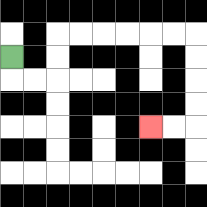{'start': '[0, 2]', 'end': '[6, 5]', 'path_directions': 'D,R,R,U,U,R,R,R,R,R,R,D,D,D,D,L,L', 'path_coordinates': '[[0, 2], [0, 3], [1, 3], [2, 3], [2, 2], [2, 1], [3, 1], [4, 1], [5, 1], [6, 1], [7, 1], [8, 1], [8, 2], [8, 3], [8, 4], [8, 5], [7, 5], [6, 5]]'}